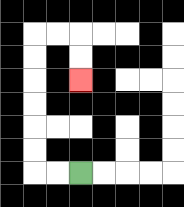{'start': '[3, 7]', 'end': '[3, 3]', 'path_directions': 'L,L,U,U,U,U,U,U,R,R,D,D', 'path_coordinates': '[[3, 7], [2, 7], [1, 7], [1, 6], [1, 5], [1, 4], [1, 3], [1, 2], [1, 1], [2, 1], [3, 1], [3, 2], [3, 3]]'}